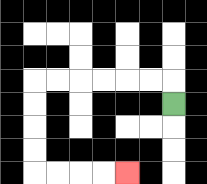{'start': '[7, 4]', 'end': '[5, 7]', 'path_directions': 'U,L,L,L,L,L,L,D,D,D,D,R,R,R,R', 'path_coordinates': '[[7, 4], [7, 3], [6, 3], [5, 3], [4, 3], [3, 3], [2, 3], [1, 3], [1, 4], [1, 5], [1, 6], [1, 7], [2, 7], [3, 7], [4, 7], [5, 7]]'}